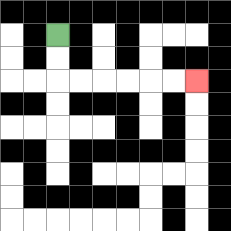{'start': '[2, 1]', 'end': '[8, 3]', 'path_directions': 'D,D,R,R,R,R,R,R', 'path_coordinates': '[[2, 1], [2, 2], [2, 3], [3, 3], [4, 3], [5, 3], [6, 3], [7, 3], [8, 3]]'}